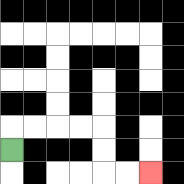{'start': '[0, 6]', 'end': '[6, 7]', 'path_directions': 'U,R,R,R,R,D,D,R,R', 'path_coordinates': '[[0, 6], [0, 5], [1, 5], [2, 5], [3, 5], [4, 5], [4, 6], [4, 7], [5, 7], [6, 7]]'}